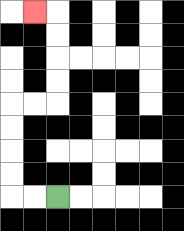{'start': '[2, 8]', 'end': '[1, 0]', 'path_directions': 'L,L,U,U,U,U,R,R,U,U,U,U,L', 'path_coordinates': '[[2, 8], [1, 8], [0, 8], [0, 7], [0, 6], [0, 5], [0, 4], [1, 4], [2, 4], [2, 3], [2, 2], [2, 1], [2, 0], [1, 0]]'}